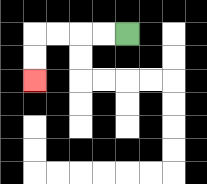{'start': '[5, 1]', 'end': '[1, 3]', 'path_directions': 'L,L,L,L,D,D', 'path_coordinates': '[[5, 1], [4, 1], [3, 1], [2, 1], [1, 1], [1, 2], [1, 3]]'}